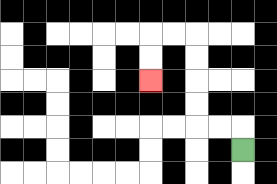{'start': '[10, 6]', 'end': '[6, 3]', 'path_directions': 'U,L,L,U,U,U,U,L,L,D,D', 'path_coordinates': '[[10, 6], [10, 5], [9, 5], [8, 5], [8, 4], [8, 3], [8, 2], [8, 1], [7, 1], [6, 1], [6, 2], [6, 3]]'}